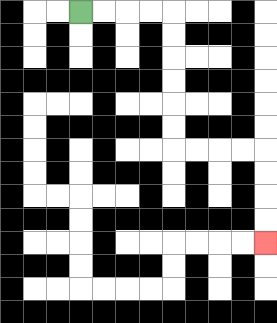{'start': '[3, 0]', 'end': '[11, 10]', 'path_directions': 'R,R,R,R,D,D,D,D,D,D,R,R,R,R,D,D,D,D', 'path_coordinates': '[[3, 0], [4, 0], [5, 0], [6, 0], [7, 0], [7, 1], [7, 2], [7, 3], [7, 4], [7, 5], [7, 6], [8, 6], [9, 6], [10, 6], [11, 6], [11, 7], [11, 8], [11, 9], [11, 10]]'}